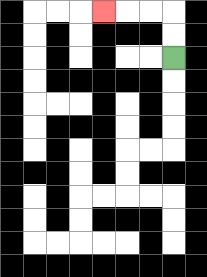{'start': '[7, 2]', 'end': '[4, 0]', 'path_directions': 'U,U,L,L,L', 'path_coordinates': '[[7, 2], [7, 1], [7, 0], [6, 0], [5, 0], [4, 0]]'}